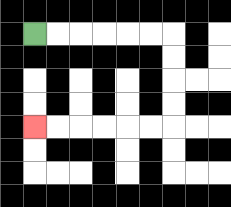{'start': '[1, 1]', 'end': '[1, 5]', 'path_directions': 'R,R,R,R,R,R,D,D,D,D,L,L,L,L,L,L', 'path_coordinates': '[[1, 1], [2, 1], [3, 1], [4, 1], [5, 1], [6, 1], [7, 1], [7, 2], [7, 3], [7, 4], [7, 5], [6, 5], [5, 5], [4, 5], [3, 5], [2, 5], [1, 5]]'}